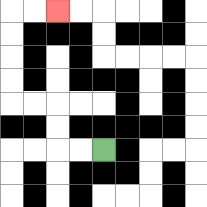{'start': '[4, 6]', 'end': '[2, 0]', 'path_directions': 'L,L,U,U,L,L,U,U,U,U,R,R', 'path_coordinates': '[[4, 6], [3, 6], [2, 6], [2, 5], [2, 4], [1, 4], [0, 4], [0, 3], [0, 2], [0, 1], [0, 0], [1, 0], [2, 0]]'}